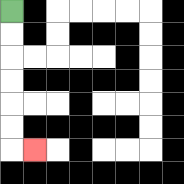{'start': '[0, 0]', 'end': '[1, 6]', 'path_directions': 'D,D,D,D,D,D,R', 'path_coordinates': '[[0, 0], [0, 1], [0, 2], [0, 3], [0, 4], [0, 5], [0, 6], [1, 6]]'}